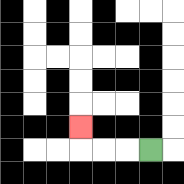{'start': '[6, 6]', 'end': '[3, 5]', 'path_directions': 'L,L,L,U', 'path_coordinates': '[[6, 6], [5, 6], [4, 6], [3, 6], [3, 5]]'}